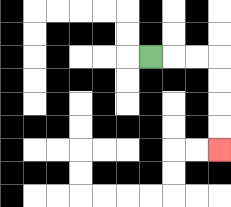{'start': '[6, 2]', 'end': '[9, 6]', 'path_directions': 'R,R,R,D,D,D,D', 'path_coordinates': '[[6, 2], [7, 2], [8, 2], [9, 2], [9, 3], [9, 4], [9, 5], [9, 6]]'}